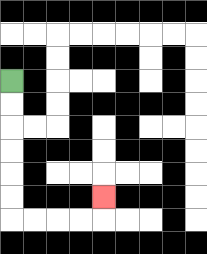{'start': '[0, 3]', 'end': '[4, 8]', 'path_directions': 'D,D,D,D,D,D,R,R,R,R,U', 'path_coordinates': '[[0, 3], [0, 4], [0, 5], [0, 6], [0, 7], [0, 8], [0, 9], [1, 9], [2, 9], [3, 9], [4, 9], [4, 8]]'}